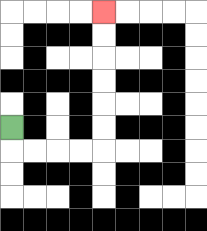{'start': '[0, 5]', 'end': '[4, 0]', 'path_directions': 'D,R,R,R,R,U,U,U,U,U,U', 'path_coordinates': '[[0, 5], [0, 6], [1, 6], [2, 6], [3, 6], [4, 6], [4, 5], [4, 4], [4, 3], [4, 2], [4, 1], [4, 0]]'}